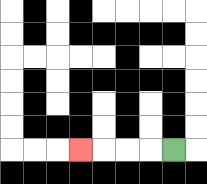{'start': '[7, 6]', 'end': '[3, 6]', 'path_directions': 'L,L,L,L', 'path_coordinates': '[[7, 6], [6, 6], [5, 6], [4, 6], [3, 6]]'}